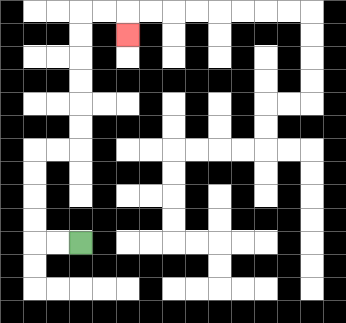{'start': '[3, 10]', 'end': '[5, 1]', 'path_directions': 'L,L,U,U,U,U,R,R,U,U,U,U,U,U,R,R,D', 'path_coordinates': '[[3, 10], [2, 10], [1, 10], [1, 9], [1, 8], [1, 7], [1, 6], [2, 6], [3, 6], [3, 5], [3, 4], [3, 3], [3, 2], [3, 1], [3, 0], [4, 0], [5, 0], [5, 1]]'}